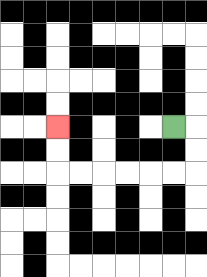{'start': '[7, 5]', 'end': '[2, 5]', 'path_directions': 'R,D,D,L,L,L,L,L,L,U,U', 'path_coordinates': '[[7, 5], [8, 5], [8, 6], [8, 7], [7, 7], [6, 7], [5, 7], [4, 7], [3, 7], [2, 7], [2, 6], [2, 5]]'}